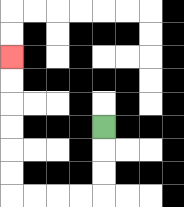{'start': '[4, 5]', 'end': '[0, 2]', 'path_directions': 'D,D,D,L,L,L,L,U,U,U,U,U,U', 'path_coordinates': '[[4, 5], [4, 6], [4, 7], [4, 8], [3, 8], [2, 8], [1, 8], [0, 8], [0, 7], [0, 6], [0, 5], [0, 4], [0, 3], [0, 2]]'}